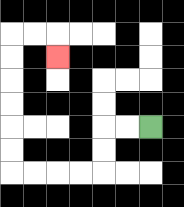{'start': '[6, 5]', 'end': '[2, 2]', 'path_directions': 'L,L,D,D,L,L,L,L,U,U,U,U,U,U,R,R,D', 'path_coordinates': '[[6, 5], [5, 5], [4, 5], [4, 6], [4, 7], [3, 7], [2, 7], [1, 7], [0, 7], [0, 6], [0, 5], [0, 4], [0, 3], [0, 2], [0, 1], [1, 1], [2, 1], [2, 2]]'}